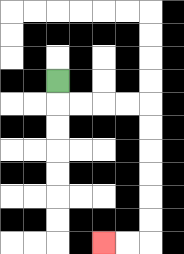{'start': '[2, 3]', 'end': '[4, 10]', 'path_directions': 'D,R,R,R,R,D,D,D,D,D,D,L,L', 'path_coordinates': '[[2, 3], [2, 4], [3, 4], [4, 4], [5, 4], [6, 4], [6, 5], [6, 6], [6, 7], [6, 8], [6, 9], [6, 10], [5, 10], [4, 10]]'}